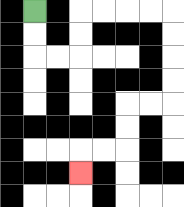{'start': '[1, 0]', 'end': '[3, 7]', 'path_directions': 'D,D,R,R,U,U,R,R,R,R,D,D,D,D,L,L,D,D,L,L,D', 'path_coordinates': '[[1, 0], [1, 1], [1, 2], [2, 2], [3, 2], [3, 1], [3, 0], [4, 0], [5, 0], [6, 0], [7, 0], [7, 1], [7, 2], [7, 3], [7, 4], [6, 4], [5, 4], [5, 5], [5, 6], [4, 6], [3, 6], [3, 7]]'}